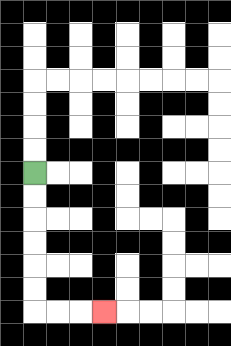{'start': '[1, 7]', 'end': '[4, 13]', 'path_directions': 'D,D,D,D,D,D,R,R,R', 'path_coordinates': '[[1, 7], [1, 8], [1, 9], [1, 10], [1, 11], [1, 12], [1, 13], [2, 13], [3, 13], [4, 13]]'}